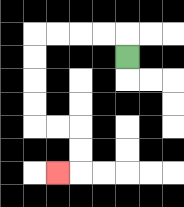{'start': '[5, 2]', 'end': '[2, 7]', 'path_directions': 'U,L,L,L,L,D,D,D,D,R,R,D,D,L', 'path_coordinates': '[[5, 2], [5, 1], [4, 1], [3, 1], [2, 1], [1, 1], [1, 2], [1, 3], [1, 4], [1, 5], [2, 5], [3, 5], [3, 6], [3, 7], [2, 7]]'}